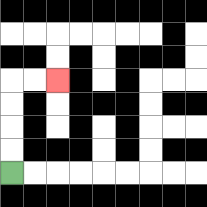{'start': '[0, 7]', 'end': '[2, 3]', 'path_directions': 'U,U,U,U,R,R', 'path_coordinates': '[[0, 7], [0, 6], [0, 5], [0, 4], [0, 3], [1, 3], [2, 3]]'}